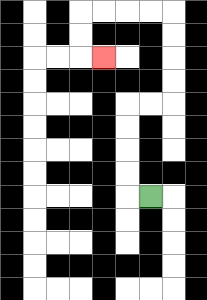{'start': '[6, 8]', 'end': '[4, 2]', 'path_directions': 'L,U,U,U,U,R,R,U,U,U,U,L,L,L,L,D,D,R', 'path_coordinates': '[[6, 8], [5, 8], [5, 7], [5, 6], [5, 5], [5, 4], [6, 4], [7, 4], [7, 3], [7, 2], [7, 1], [7, 0], [6, 0], [5, 0], [4, 0], [3, 0], [3, 1], [3, 2], [4, 2]]'}